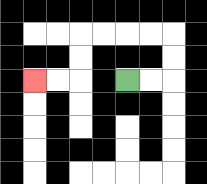{'start': '[5, 3]', 'end': '[1, 3]', 'path_directions': 'R,R,U,U,L,L,L,L,D,D,L,L', 'path_coordinates': '[[5, 3], [6, 3], [7, 3], [7, 2], [7, 1], [6, 1], [5, 1], [4, 1], [3, 1], [3, 2], [3, 3], [2, 3], [1, 3]]'}